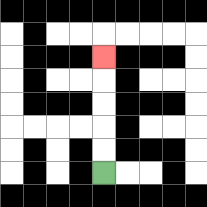{'start': '[4, 7]', 'end': '[4, 2]', 'path_directions': 'U,U,U,U,U', 'path_coordinates': '[[4, 7], [4, 6], [4, 5], [4, 4], [4, 3], [4, 2]]'}